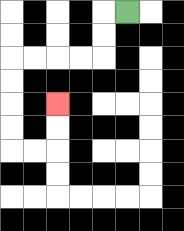{'start': '[5, 0]', 'end': '[2, 4]', 'path_directions': 'L,D,D,L,L,L,L,D,D,D,D,R,R,U,U', 'path_coordinates': '[[5, 0], [4, 0], [4, 1], [4, 2], [3, 2], [2, 2], [1, 2], [0, 2], [0, 3], [0, 4], [0, 5], [0, 6], [1, 6], [2, 6], [2, 5], [2, 4]]'}